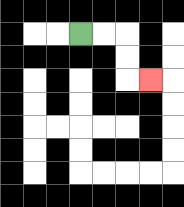{'start': '[3, 1]', 'end': '[6, 3]', 'path_directions': 'R,R,D,D,R', 'path_coordinates': '[[3, 1], [4, 1], [5, 1], [5, 2], [5, 3], [6, 3]]'}